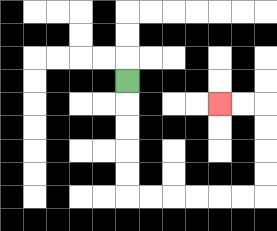{'start': '[5, 3]', 'end': '[9, 4]', 'path_directions': 'D,D,D,D,D,R,R,R,R,R,R,U,U,U,U,L,L', 'path_coordinates': '[[5, 3], [5, 4], [5, 5], [5, 6], [5, 7], [5, 8], [6, 8], [7, 8], [8, 8], [9, 8], [10, 8], [11, 8], [11, 7], [11, 6], [11, 5], [11, 4], [10, 4], [9, 4]]'}